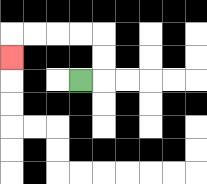{'start': '[3, 3]', 'end': '[0, 2]', 'path_directions': 'R,U,U,L,L,L,L,D', 'path_coordinates': '[[3, 3], [4, 3], [4, 2], [4, 1], [3, 1], [2, 1], [1, 1], [0, 1], [0, 2]]'}